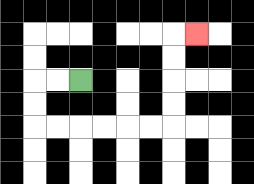{'start': '[3, 3]', 'end': '[8, 1]', 'path_directions': 'L,L,D,D,R,R,R,R,R,R,U,U,U,U,R', 'path_coordinates': '[[3, 3], [2, 3], [1, 3], [1, 4], [1, 5], [2, 5], [3, 5], [4, 5], [5, 5], [6, 5], [7, 5], [7, 4], [7, 3], [7, 2], [7, 1], [8, 1]]'}